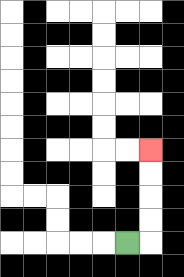{'start': '[5, 10]', 'end': '[6, 6]', 'path_directions': 'R,U,U,U,U', 'path_coordinates': '[[5, 10], [6, 10], [6, 9], [6, 8], [6, 7], [6, 6]]'}